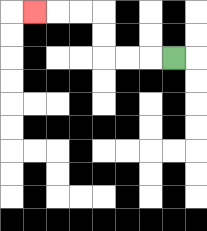{'start': '[7, 2]', 'end': '[1, 0]', 'path_directions': 'L,L,L,U,U,L,L,L', 'path_coordinates': '[[7, 2], [6, 2], [5, 2], [4, 2], [4, 1], [4, 0], [3, 0], [2, 0], [1, 0]]'}